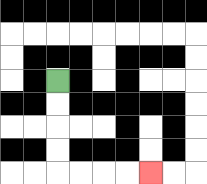{'start': '[2, 3]', 'end': '[6, 7]', 'path_directions': 'D,D,D,D,R,R,R,R', 'path_coordinates': '[[2, 3], [2, 4], [2, 5], [2, 6], [2, 7], [3, 7], [4, 7], [5, 7], [6, 7]]'}